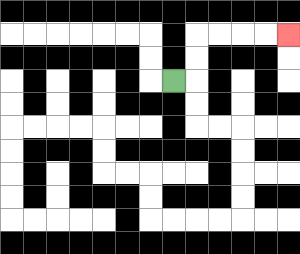{'start': '[7, 3]', 'end': '[12, 1]', 'path_directions': 'R,U,U,R,R,R,R', 'path_coordinates': '[[7, 3], [8, 3], [8, 2], [8, 1], [9, 1], [10, 1], [11, 1], [12, 1]]'}